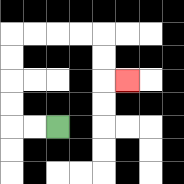{'start': '[2, 5]', 'end': '[5, 3]', 'path_directions': 'L,L,U,U,U,U,R,R,R,R,D,D,R', 'path_coordinates': '[[2, 5], [1, 5], [0, 5], [0, 4], [0, 3], [0, 2], [0, 1], [1, 1], [2, 1], [3, 1], [4, 1], [4, 2], [4, 3], [5, 3]]'}